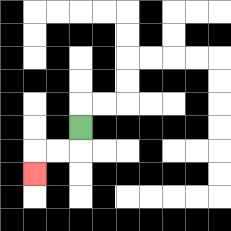{'start': '[3, 5]', 'end': '[1, 7]', 'path_directions': 'D,L,L,D', 'path_coordinates': '[[3, 5], [3, 6], [2, 6], [1, 6], [1, 7]]'}